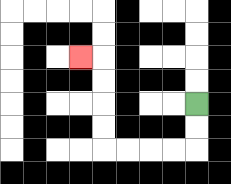{'start': '[8, 4]', 'end': '[3, 2]', 'path_directions': 'D,D,L,L,L,L,U,U,U,U,L', 'path_coordinates': '[[8, 4], [8, 5], [8, 6], [7, 6], [6, 6], [5, 6], [4, 6], [4, 5], [4, 4], [4, 3], [4, 2], [3, 2]]'}